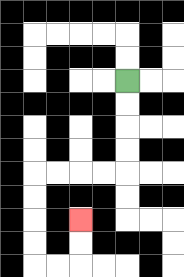{'start': '[5, 3]', 'end': '[3, 9]', 'path_directions': 'D,D,D,D,L,L,L,L,D,D,D,D,R,R,U,U', 'path_coordinates': '[[5, 3], [5, 4], [5, 5], [5, 6], [5, 7], [4, 7], [3, 7], [2, 7], [1, 7], [1, 8], [1, 9], [1, 10], [1, 11], [2, 11], [3, 11], [3, 10], [3, 9]]'}